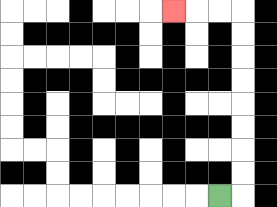{'start': '[9, 8]', 'end': '[7, 0]', 'path_directions': 'R,U,U,U,U,U,U,U,U,L,L,L', 'path_coordinates': '[[9, 8], [10, 8], [10, 7], [10, 6], [10, 5], [10, 4], [10, 3], [10, 2], [10, 1], [10, 0], [9, 0], [8, 0], [7, 0]]'}